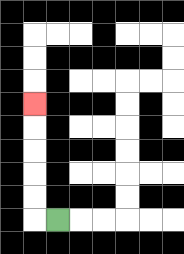{'start': '[2, 9]', 'end': '[1, 4]', 'path_directions': 'L,U,U,U,U,U', 'path_coordinates': '[[2, 9], [1, 9], [1, 8], [1, 7], [1, 6], [1, 5], [1, 4]]'}